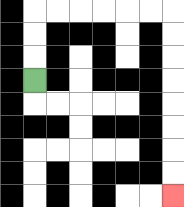{'start': '[1, 3]', 'end': '[7, 8]', 'path_directions': 'U,U,U,R,R,R,R,R,R,D,D,D,D,D,D,D,D', 'path_coordinates': '[[1, 3], [1, 2], [1, 1], [1, 0], [2, 0], [3, 0], [4, 0], [5, 0], [6, 0], [7, 0], [7, 1], [7, 2], [7, 3], [7, 4], [7, 5], [7, 6], [7, 7], [7, 8]]'}